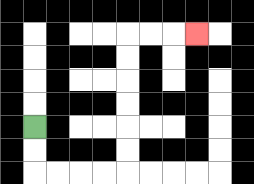{'start': '[1, 5]', 'end': '[8, 1]', 'path_directions': 'D,D,R,R,R,R,U,U,U,U,U,U,R,R,R', 'path_coordinates': '[[1, 5], [1, 6], [1, 7], [2, 7], [3, 7], [4, 7], [5, 7], [5, 6], [5, 5], [5, 4], [5, 3], [5, 2], [5, 1], [6, 1], [7, 1], [8, 1]]'}